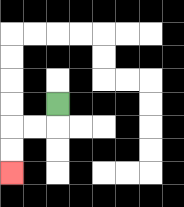{'start': '[2, 4]', 'end': '[0, 7]', 'path_directions': 'D,L,L,D,D', 'path_coordinates': '[[2, 4], [2, 5], [1, 5], [0, 5], [0, 6], [0, 7]]'}